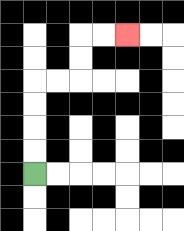{'start': '[1, 7]', 'end': '[5, 1]', 'path_directions': 'U,U,U,U,R,R,U,U,R,R', 'path_coordinates': '[[1, 7], [1, 6], [1, 5], [1, 4], [1, 3], [2, 3], [3, 3], [3, 2], [3, 1], [4, 1], [5, 1]]'}